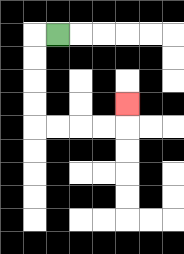{'start': '[2, 1]', 'end': '[5, 4]', 'path_directions': 'L,D,D,D,D,R,R,R,R,U', 'path_coordinates': '[[2, 1], [1, 1], [1, 2], [1, 3], [1, 4], [1, 5], [2, 5], [3, 5], [4, 5], [5, 5], [5, 4]]'}